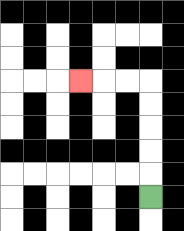{'start': '[6, 8]', 'end': '[3, 3]', 'path_directions': 'U,U,U,U,U,L,L,L', 'path_coordinates': '[[6, 8], [6, 7], [6, 6], [6, 5], [6, 4], [6, 3], [5, 3], [4, 3], [3, 3]]'}